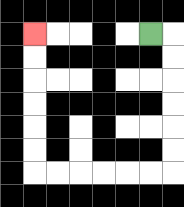{'start': '[6, 1]', 'end': '[1, 1]', 'path_directions': 'R,D,D,D,D,D,D,L,L,L,L,L,L,U,U,U,U,U,U', 'path_coordinates': '[[6, 1], [7, 1], [7, 2], [7, 3], [7, 4], [7, 5], [7, 6], [7, 7], [6, 7], [5, 7], [4, 7], [3, 7], [2, 7], [1, 7], [1, 6], [1, 5], [1, 4], [1, 3], [1, 2], [1, 1]]'}